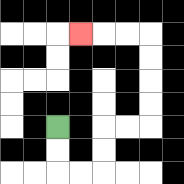{'start': '[2, 5]', 'end': '[3, 1]', 'path_directions': 'D,D,R,R,U,U,R,R,U,U,U,U,L,L,L', 'path_coordinates': '[[2, 5], [2, 6], [2, 7], [3, 7], [4, 7], [4, 6], [4, 5], [5, 5], [6, 5], [6, 4], [6, 3], [6, 2], [6, 1], [5, 1], [4, 1], [3, 1]]'}